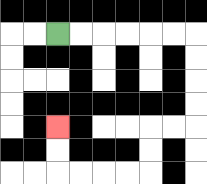{'start': '[2, 1]', 'end': '[2, 5]', 'path_directions': 'R,R,R,R,R,R,D,D,D,D,L,L,D,D,L,L,L,L,U,U', 'path_coordinates': '[[2, 1], [3, 1], [4, 1], [5, 1], [6, 1], [7, 1], [8, 1], [8, 2], [8, 3], [8, 4], [8, 5], [7, 5], [6, 5], [6, 6], [6, 7], [5, 7], [4, 7], [3, 7], [2, 7], [2, 6], [2, 5]]'}